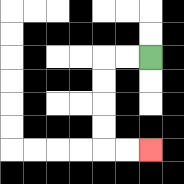{'start': '[6, 2]', 'end': '[6, 6]', 'path_directions': 'L,L,D,D,D,D,R,R', 'path_coordinates': '[[6, 2], [5, 2], [4, 2], [4, 3], [4, 4], [4, 5], [4, 6], [5, 6], [6, 6]]'}